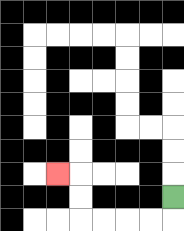{'start': '[7, 8]', 'end': '[2, 7]', 'path_directions': 'D,L,L,L,L,U,U,L', 'path_coordinates': '[[7, 8], [7, 9], [6, 9], [5, 9], [4, 9], [3, 9], [3, 8], [3, 7], [2, 7]]'}